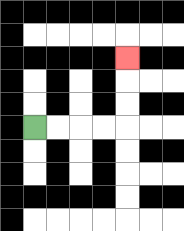{'start': '[1, 5]', 'end': '[5, 2]', 'path_directions': 'R,R,R,R,U,U,U', 'path_coordinates': '[[1, 5], [2, 5], [3, 5], [4, 5], [5, 5], [5, 4], [5, 3], [5, 2]]'}